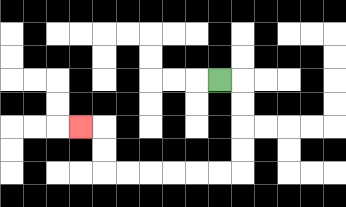{'start': '[9, 3]', 'end': '[3, 5]', 'path_directions': 'R,D,D,D,D,L,L,L,L,L,L,U,U,L', 'path_coordinates': '[[9, 3], [10, 3], [10, 4], [10, 5], [10, 6], [10, 7], [9, 7], [8, 7], [7, 7], [6, 7], [5, 7], [4, 7], [4, 6], [4, 5], [3, 5]]'}